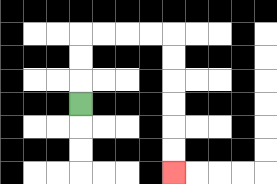{'start': '[3, 4]', 'end': '[7, 7]', 'path_directions': 'U,U,U,R,R,R,R,D,D,D,D,D,D', 'path_coordinates': '[[3, 4], [3, 3], [3, 2], [3, 1], [4, 1], [5, 1], [6, 1], [7, 1], [7, 2], [7, 3], [7, 4], [7, 5], [7, 6], [7, 7]]'}